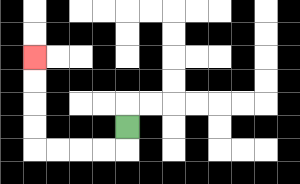{'start': '[5, 5]', 'end': '[1, 2]', 'path_directions': 'D,L,L,L,L,U,U,U,U', 'path_coordinates': '[[5, 5], [5, 6], [4, 6], [3, 6], [2, 6], [1, 6], [1, 5], [1, 4], [1, 3], [1, 2]]'}